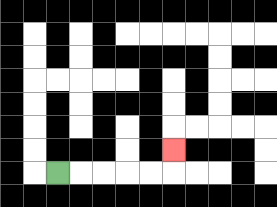{'start': '[2, 7]', 'end': '[7, 6]', 'path_directions': 'R,R,R,R,R,U', 'path_coordinates': '[[2, 7], [3, 7], [4, 7], [5, 7], [6, 7], [7, 7], [7, 6]]'}